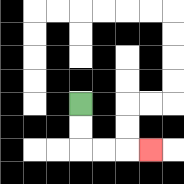{'start': '[3, 4]', 'end': '[6, 6]', 'path_directions': 'D,D,R,R,R', 'path_coordinates': '[[3, 4], [3, 5], [3, 6], [4, 6], [5, 6], [6, 6]]'}